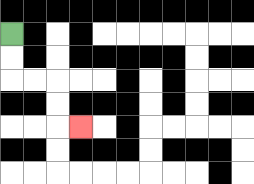{'start': '[0, 1]', 'end': '[3, 5]', 'path_directions': 'D,D,R,R,D,D,R', 'path_coordinates': '[[0, 1], [0, 2], [0, 3], [1, 3], [2, 3], [2, 4], [2, 5], [3, 5]]'}